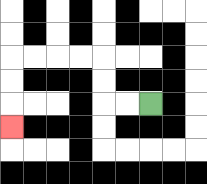{'start': '[6, 4]', 'end': '[0, 5]', 'path_directions': 'L,L,U,U,L,L,L,L,D,D,D', 'path_coordinates': '[[6, 4], [5, 4], [4, 4], [4, 3], [4, 2], [3, 2], [2, 2], [1, 2], [0, 2], [0, 3], [0, 4], [0, 5]]'}